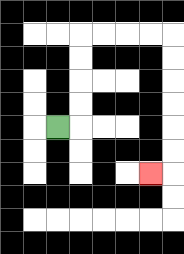{'start': '[2, 5]', 'end': '[6, 7]', 'path_directions': 'R,U,U,U,U,R,R,R,R,D,D,D,D,D,D,L', 'path_coordinates': '[[2, 5], [3, 5], [3, 4], [3, 3], [3, 2], [3, 1], [4, 1], [5, 1], [6, 1], [7, 1], [7, 2], [7, 3], [7, 4], [7, 5], [7, 6], [7, 7], [6, 7]]'}